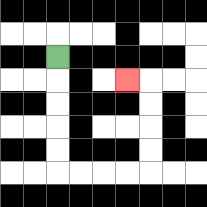{'start': '[2, 2]', 'end': '[5, 3]', 'path_directions': 'D,D,D,D,D,R,R,R,R,U,U,U,U,L', 'path_coordinates': '[[2, 2], [2, 3], [2, 4], [2, 5], [2, 6], [2, 7], [3, 7], [4, 7], [5, 7], [6, 7], [6, 6], [6, 5], [6, 4], [6, 3], [5, 3]]'}